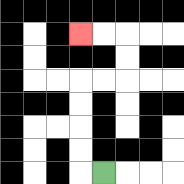{'start': '[4, 7]', 'end': '[3, 1]', 'path_directions': 'L,U,U,U,U,R,R,U,U,L,L', 'path_coordinates': '[[4, 7], [3, 7], [3, 6], [3, 5], [3, 4], [3, 3], [4, 3], [5, 3], [5, 2], [5, 1], [4, 1], [3, 1]]'}